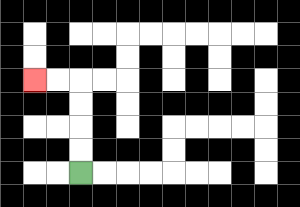{'start': '[3, 7]', 'end': '[1, 3]', 'path_directions': 'U,U,U,U,L,L', 'path_coordinates': '[[3, 7], [3, 6], [3, 5], [3, 4], [3, 3], [2, 3], [1, 3]]'}